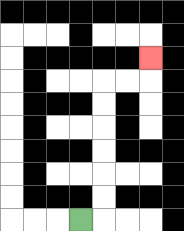{'start': '[3, 9]', 'end': '[6, 2]', 'path_directions': 'R,U,U,U,U,U,U,R,R,U', 'path_coordinates': '[[3, 9], [4, 9], [4, 8], [4, 7], [4, 6], [4, 5], [4, 4], [4, 3], [5, 3], [6, 3], [6, 2]]'}